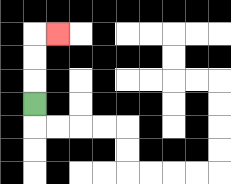{'start': '[1, 4]', 'end': '[2, 1]', 'path_directions': 'U,U,U,R', 'path_coordinates': '[[1, 4], [1, 3], [1, 2], [1, 1], [2, 1]]'}